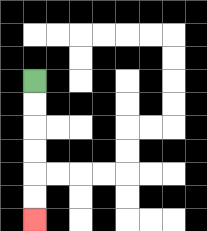{'start': '[1, 3]', 'end': '[1, 9]', 'path_directions': 'D,D,D,D,D,D', 'path_coordinates': '[[1, 3], [1, 4], [1, 5], [1, 6], [1, 7], [1, 8], [1, 9]]'}